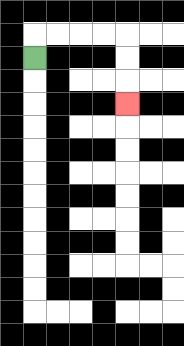{'start': '[1, 2]', 'end': '[5, 4]', 'path_directions': 'U,R,R,R,R,D,D,D', 'path_coordinates': '[[1, 2], [1, 1], [2, 1], [3, 1], [4, 1], [5, 1], [5, 2], [5, 3], [5, 4]]'}